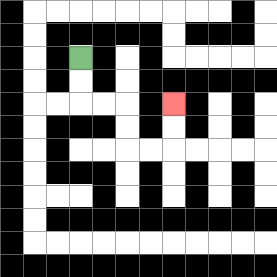{'start': '[3, 2]', 'end': '[7, 4]', 'path_directions': 'D,D,R,R,D,D,R,R,U,U', 'path_coordinates': '[[3, 2], [3, 3], [3, 4], [4, 4], [5, 4], [5, 5], [5, 6], [6, 6], [7, 6], [7, 5], [7, 4]]'}